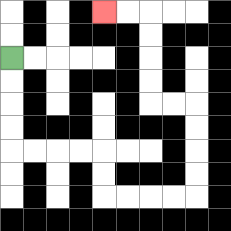{'start': '[0, 2]', 'end': '[4, 0]', 'path_directions': 'D,D,D,D,R,R,R,R,D,D,R,R,R,R,U,U,U,U,L,L,U,U,U,U,L,L', 'path_coordinates': '[[0, 2], [0, 3], [0, 4], [0, 5], [0, 6], [1, 6], [2, 6], [3, 6], [4, 6], [4, 7], [4, 8], [5, 8], [6, 8], [7, 8], [8, 8], [8, 7], [8, 6], [8, 5], [8, 4], [7, 4], [6, 4], [6, 3], [6, 2], [6, 1], [6, 0], [5, 0], [4, 0]]'}